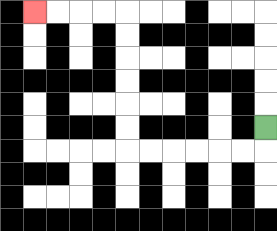{'start': '[11, 5]', 'end': '[1, 0]', 'path_directions': 'D,L,L,L,L,L,L,U,U,U,U,U,U,L,L,L,L', 'path_coordinates': '[[11, 5], [11, 6], [10, 6], [9, 6], [8, 6], [7, 6], [6, 6], [5, 6], [5, 5], [5, 4], [5, 3], [5, 2], [5, 1], [5, 0], [4, 0], [3, 0], [2, 0], [1, 0]]'}